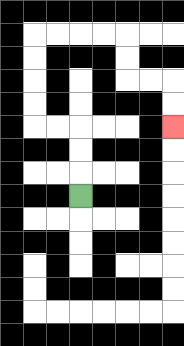{'start': '[3, 8]', 'end': '[7, 5]', 'path_directions': 'U,U,U,L,L,U,U,U,U,R,R,R,R,D,D,R,R,D,D', 'path_coordinates': '[[3, 8], [3, 7], [3, 6], [3, 5], [2, 5], [1, 5], [1, 4], [1, 3], [1, 2], [1, 1], [2, 1], [3, 1], [4, 1], [5, 1], [5, 2], [5, 3], [6, 3], [7, 3], [7, 4], [7, 5]]'}